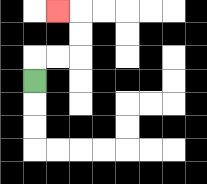{'start': '[1, 3]', 'end': '[2, 0]', 'path_directions': 'U,R,R,U,U,L', 'path_coordinates': '[[1, 3], [1, 2], [2, 2], [3, 2], [3, 1], [3, 0], [2, 0]]'}